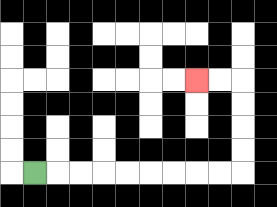{'start': '[1, 7]', 'end': '[8, 3]', 'path_directions': 'R,R,R,R,R,R,R,R,R,U,U,U,U,L,L', 'path_coordinates': '[[1, 7], [2, 7], [3, 7], [4, 7], [5, 7], [6, 7], [7, 7], [8, 7], [9, 7], [10, 7], [10, 6], [10, 5], [10, 4], [10, 3], [9, 3], [8, 3]]'}